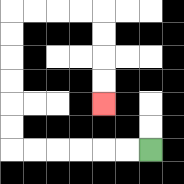{'start': '[6, 6]', 'end': '[4, 4]', 'path_directions': 'L,L,L,L,L,L,U,U,U,U,U,U,R,R,R,R,D,D,D,D', 'path_coordinates': '[[6, 6], [5, 6], [4, 6], [3, 6], [2, 6], [1, 6], [0, 6], [0, 5], [0, 4], [0, 3], [0, 2], [0, 1], [0, 0], [1, 0], [2, 0], [3, 0], [4, 0], [4, 1], [4, 2], [4, 3], [4, 4]]'}